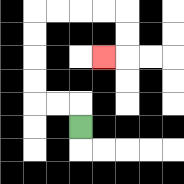{'start': '[3, 5]', 'end': '[4, 2]', 'path_directions': 'U,L,L,U,U,U,U,R,R,R,R,D,D,L', 'path_coordinates': '[[3, 5], [3, 4], [2, 4], [1, 4], [1, 3], [1, 2], [1, 1], [1, 0], [2, 0], [3, 0], [4, 0], [5, 0], [5, 1], [5, 2], [4, 2]]'}